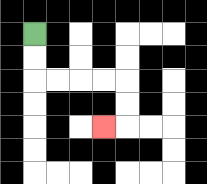{'start': '[1, 1]', 'end': '[4, 5]', 'path_directions': 'D,D,R,R,R,R,D,D,L', 'path_coordinates': '[[1, 1], [1, 2], [1, 3], [2, 3], [3, 3], [4, 3], [5, 3], [5, 4], [5, 5], [4, 5]]'}